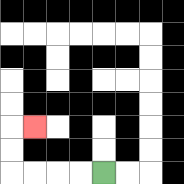{'start': '[4, 7]', 'end': '[1, 5]', 'path_directions': 'L,L,L,L,U,U,R', 'path_coordinates': '[[4, 7], [3, 7], [2, 7], [1, 7], [0, 7], [0, 6], [0, 5], [1, 5]]'}